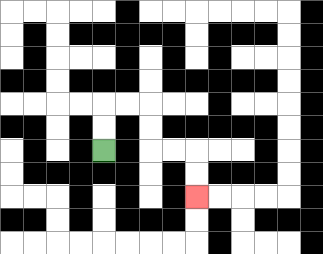{'start': '[4, 6]', 'end': '[8, 8]', 'path_directions': 'U,U,R,R,D,D,R,R,D,D', 'path_coordinates': '[[4, 6], [4, 5], [4, 4], [5, 4], [6, 4], [6, 5], [6, 6], [7, 6], [8, 6], [8, 7], [8, 8]]'}